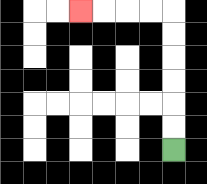{'start': '[7, 6]', 'end': '[3, 0]', 'path_directions': 'U,U,U,U,U,U,L,L,L,L', 'path_coordinates': '[[7, 6], [7, 5], [7, 4], [7, 3], [7, 2], [7, 1], [7, 0], [6, 0], [5, 0], [4, 0], [3, 0]]'}